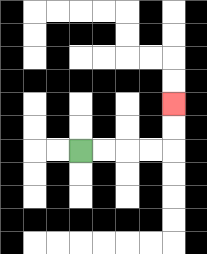{'start': '[3, 6]', 'end': '[7, 4]', 'path_directions': 'R,R,R,R,U,U', 'path_coordinates': '[[3, 6], [4, 6], [5, 6], [6, 6], [7, 6], [7, 5], [7, 4]]'}